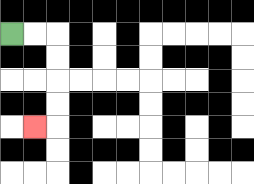{'start': '[0, 1]', 'end': '[1, 5]', 'path_directions': 'R,R,D,D,D,D,L', 'path_coordinates': '[[0, 1], [1, 1], [2, 1], [2, 2], [2, 3], [2, 4], [2, 5], [1, 5]]'}